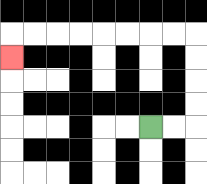{'start': '[6, 5]', 'end': '[0, 2]', 'path_directions': 'R,R,U,U,U,U,L,L,L,L,L,L,L,L,D', 'path_coordinates': '[[6, 5], [7, 5], [8, 5], [8, 4], [8, 3], [8, 2], [8, 1], [7, 1], [6, 1], [5, 1], [4, 1], [3, 1], [2, 1], [1, 1], [0, 1], [0, 2]]'}